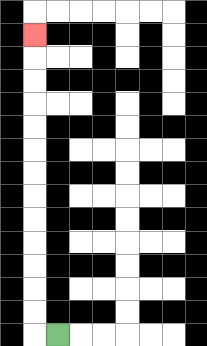{'start': '[2, 14]', 'end': '[1, 1]', 'path_directions': 'L,U,U,U,U,U,U,U,U,U,U,U,U,U', 'path_coordinates': '[[2, 14], [1, 14], [1, 13], [1, 12], [1, 11], [1, 10], [1, 9], [1, 8], [1, 7], [1, 6], [1, 5], [1, 4], [1, 3], [1, 2], [1, 1]]'}